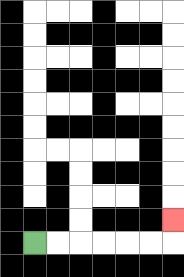{'start': '[1, 10]', 'end': '[7, 9]', 'path_directions': 'R,R,R,R,R,R,U', 'path_coordinates': '[[1, 10], [2, 10], [3, 10], [4, 10], [5, 10], [6, 10], [7, 10], [7, 9]]'}